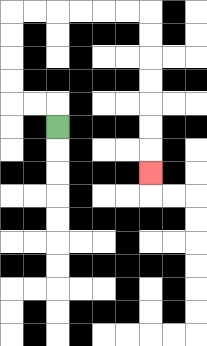{'start': '[2, 5]', 'end': '[6, 7]', 'path_directions': 'U,L,L,U,U,U,U,R,R,R,R,R,R,D,D,D,D,D,D,D', 'path_coordinates': '[[2, 5], [2, 4], [1, 4], [0, 4], [0, 3], [0, 2], [0, 1], [0, 0], [1, 0], [2, 0], [3, 0], [4, 0], [5, 0], [6, 0], [6, 1], [6, 2], [6, 3], [6, 4], [6, 5], [6, 6], [6, 7]]'}